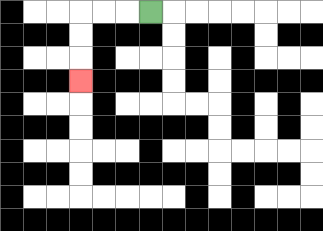{'start': '[6, 0]', 'end': '[3, 3]', 'path_directions': 'L,L,L,D,D,D', 'path_coordinates': '[[6, 0], [5, 0], [4, 0], [3, 0], [3, 1], [3, 2], [3, 3]]'}